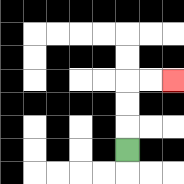{'start': '[5, 6]', 'end': '[7, 3]', 'path_directions': 'U,U,U,R,R', 'path_coordinates': '[[5, 6], [5, 5], [5, 4], [5, 3], [6, 3], [7, 3]]'}